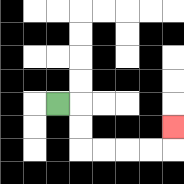{'start': '[2, 4]', 'end': '[7, 5]', 'path_directions': 'R,D,D,R,R,R,R,U', 'path_coordinates': '[[2, 4], [3, 4], [3, 5], [3, 6], [4, 6], [5, 6], [6, 6], [7, 6], [7, 5]]'}